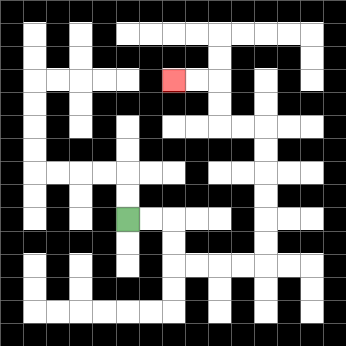{'start': '[5, 9]', 'end': '[7, 3]', 'path_directions': 'R,R,D,D,R,R,R,R,U,U,U,U,U,U,L,L,U,U,L,L', 'path_coordinates': '[[5, 9], [6, 9], [7, 9], [7, 10], [7, 11], [8, 11], [9, 11], [10, 11], [11, 11], [11, 10], [11, 9], [11, 8], [11, 7], [11, 6], [11, 5], [10, 5], [9, 5], [9, 4], [9, 3], [8, 3], [7, 3]]'}